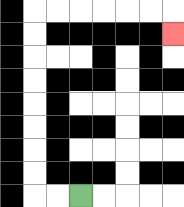{'start': '[3, 8]', 'end': '[7, 1]', 'path_directions': 'L,L,U,U,U,U,U,U,U,U,R,R,R,R,R,R,D', 'path_coordinates': '[[3, 8], [2, 8], [1, 8], [1, 7], [1, 6], [1, 5], [1, 4], [1, 3], [1, 2], [1, 1], [1, 0], [2, 0], [3, 0], [4, 0], [5, 0], [6, 0], [7, 0], [7, 1]]'}